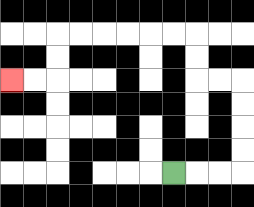{'start': '[7, 7]', 'end': '[0, 3]', 'path_directions': 'R,R,R,U,U,U,U,L,L,U,U,L,L,L,L,L,L,D,D,L,L', 'path_coordinates': '[[7, 7], [8, 7], [9, 7], [10, 7], [10, 6], [10, 5], [10, 4], [10, 3], [9, 3], [8, 3], [8, 2], [8, 1], [7, 1], [6, 1], [5, 1], [4, 1], [3, 1], [2, 1], [2, 2], [2, 3], [1, 3], [0, 3]]'}